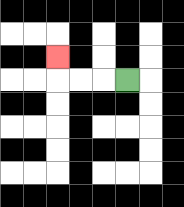{'start': '[5, 3]', 'end': '[2, 2]', 'path_directions': 'L,L,L,U', 'path_coordinates': '[[5, 3], [4, 3], [3, 3], [2, 3], [2, 2]]'}